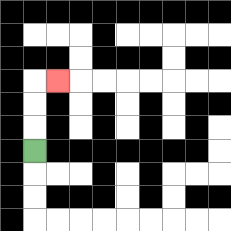{'start': '[1, 6]', 'end': '[2, 3]', 'path_directions': 'U,U,U,R', 'path_coordinates': '[[1, 6], [1, 5], [1, 4], [1, 3], [2, 3]]'}